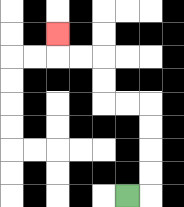{'start': '[5, 8]', 'end': '[2, 1]', 'path_directions': 'R,U,U,U,U,L,L,U,U,L,L,U', 'path_coordinates': '[[5, 8], [6, 8], [6, 7], [6, 6], [6, 5], [6, 4], [5, 4], [4, 4], [4, 3], [4, 2], [3, 2], [2, 2], [2, 1]]'}